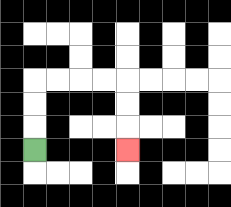{'start': '[1, 6]', 'end': '[5, 6]', 'path_directions': 'U,U,U,R,R,R,R,D,D,D', 'path_coordinates': '[[1, 6], [1, 5], [1, 4], [1, 3], [2, 3], [3, 3], [4, 3], [5, 3], [5, 4], [5, 5], [5, 6]]'}